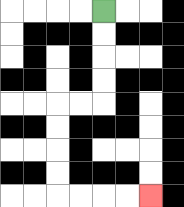{'start': '[4, 0]', 'end': '[6, 8]', 'path_directions': 'D,D,D,D,L,L,D,D,D,D,R,R,R,R', 'path_coordinates': '[[4, 0], [4, 1], [4, 2], [4, 3], [4, 4], [3, 4], [2, 4], [2, 5], [2, 6], [2, 7], [2, 8], [3, 8], [4, 8], [5, 8], [6, 8]]'}